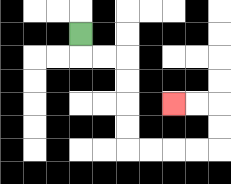{'start': '[3, 1]', 'end': '[7, 4]', 'path_directions': 'D,R,R,D,D,D,D,R,R,R,R,U,U,L,L', 'path_coordinates': '[[3, 1], [3, 2], [4, 2], [5, 2], [5, 3], [5, 4], [5, 5], [5, 6], [6, 6], [7, 6], [8, 6], [9, 6], [9, 5], [9, 4], [8, 4], [7, 4]]'}